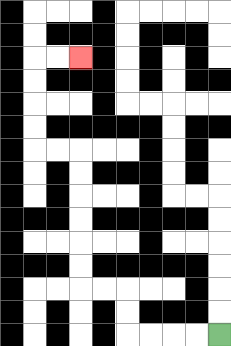{'start': '[9, 14]', 'end': '[3, 2]', 'path_directions': 'L,L,L,L,U,U,L,L,U,U,U,U,U,U,L,L,U,U,U,U,R,R', 'path_coordinates': '[[9, 14], [8, 14], [7, 14], [6, 14], [5, 14], [5, 13], [5, 12], [4, 12], [3, 12], [3, 11], [3, 10], [3, 9], [3, 8], [3, 7], [3, 6], [2, 6], [1, 6], [1, 5], [1, 4], [1, 3], [1, 2], [2, 2], [3, 2]]'}